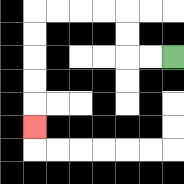{'start': '[7, 2]', 'end': '[1, 5]', 'path_directions': 'L,L,U,U,L,L,L,L,D,D,D,D,D', 'path_coordinates': '[[7, 2], [6, 2], [5, 2], [5, 1], [5, 0], [4, 0], [3, 0], [2, 0], [1, 0], [1, 1], [1, 2], [1, 3], [1, 4], [1, 5]]'}